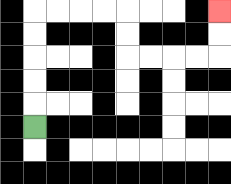{'start': '[1, 5]', 'end': '[9, 0]', 'path_directions': 'U,U,U,U,U,R,R,R,R,D,D,R,R,R,R,U,U', 'path_coordinates': '[[1, 5], [1, 4], [1, 3], [1, 2], [1, 1], [1, 0], [2, 0], [3, 0], [4, 0], [5, 0], [5, 1], [5, 2], [6, 2], [7, 2], [8, 2], [9, 2], [9, 1], [9, 0]]'}